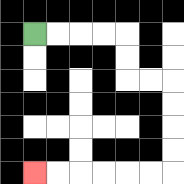{'start': '[1, 1]', 'end': '[1, 7]', 'path_directions': 'R,R,R,R,D,D,R,R,D,D,D,D,L,L,L,L,L,L', 'path_coordinates': '[[1, 1], [2, 1], [3, 1], [4, 1], [5, 1], [5, 2], [5, 3], [6, 3], [7, 3], [7, 4], [7, 5], [7, 6], [7, 7], [6, 7], [5, 7], [4, 7], [3, 7], [2, 7], [1, 7]]'}